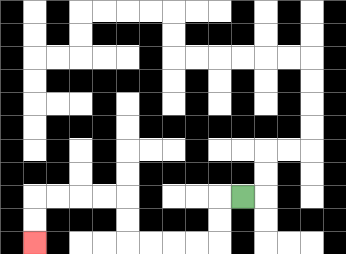{'start': '[10, 8]', 'end': '[1, 10]', 'path_directions': 'L,D,D,L,L,L,L,U,U,L,L,L,L,D,D', 'path_coordinates': '[[10, 8], [9, 8], [9, 9], [9, 10], [8, 10], [7, 10], [6, 10], [5, 10], [5, 9], [5, 8], [4, 8], [3, 8], [2, 8], [1, 8], [1, 9], [1, 10]]'}